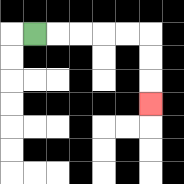{'start': '[1, 1]', 'end': '[6, 4]', 'path_directions': 'R,R,R,R,R,D,D,D', 'path_coordinates': '[[1, 1], [2, 1], [3, 1], [4, 1], [5, 1], [6, 1], [6, 2], [6, 3], [6, 4]]'}